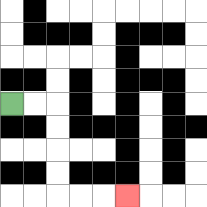{'start': '[0, 4]', 'end': '[5, 8]', 'path_directions': 'R,R,D,D,D,D,R,R,R', 'path_coordinates': '[[0, 4], [1, 4], [2, 4], [2, 5], [2, 6], [2, 7], [2, 8], [3, 8], [4, 8], [5, 8]]'}